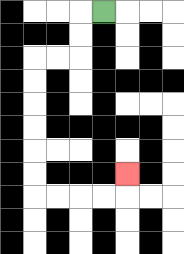{'start': '[4, 0]', 'end': '[5, 7]', 'path_directions': 'L,D,D,L,L,D,D,D,D,D,D,R,R,R,R,U', 'path_coordinates': '[[4, 0], [3, 0], [3, 1], [3, 2], [2, 2], [1, 2], [1, 3], [1, 4], [1, 5], [1, 6], [1, 7], [1, 8], [2, 8], [3, 8], [4, 8], [5, 8], [5, 7]]'}